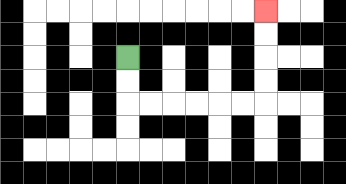{'start': '[5, 2]', 'end': '[11, 0]', 'path_directions': 'D,D,R,R,R,R,R,R,U,U,U,U', 'path_coordinates': '[[5, 2], [5, 3], [5, 4], [6, 4], [7, 4], [8, 4], [9, 4], [10, 4], [11, 4], [11, 3], [11, 2], [11, 1], [11, 0]]'}